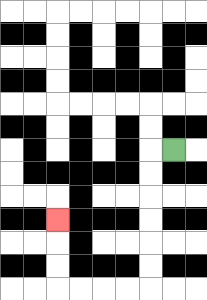{'start': '[7, 6]', 'end': '[2, 9]', 'path_directions': 'L,D,D,D,D,D,D,L,L,L,L,U,U,U', 'path_coordinates': '[[7, 6], [6, 6], [6, 7], [6, 8], [6, 9], [6, 10], [6, 11], [6, 12], [5, 12], [4, 12], [3, 12], [2, 12], [2, 11], [2, 10], [2, 9]]'}